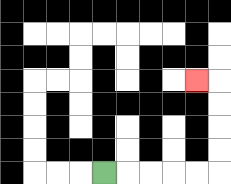{'start': '[4, 7]', 'end': '[8, 3]', 'path_directions': 'R,R,R,R,R,U,U,U,U,L', 'path_coordinates': '[[4, 7], [5, 7], [6, 7], [7, 7], [8, 7], [9, 7], [9, 6], [9, 5], [9, 4], [9, 3], [8, 3]]'}